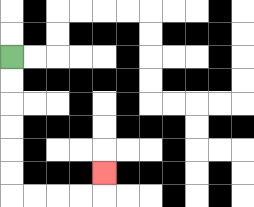{'start': '[0, 2]', 'end': '[4, 7]', 'path_directions': 'D,D,D,D,D,D,R,R,R,R,U', 'path_coordinates': '[[0, 2], [0, 3], [0, 4], [0, 5], [0, 6], [0, 7], [0, 8], [1, 8], [2, 8], [3, 8], [4, 8], [4, 7]]'}